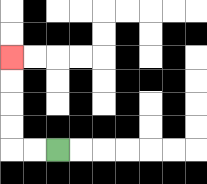{'start': '[2, 6]', 'end': '[0, 2]', 'path_directions': 'L,L,U,U,U,U', 'path_coordinates': '[[2, 6], [1, 6], [0, 6], [0, 5], [0, 4], [0, 3], [0, 2]]'}